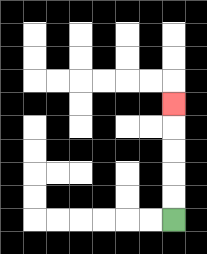{'start': '[7, 9]', 'end': '[7, 4]', 'path_directions': 'U,U,U,U,U', 'path_coordinates': '[[7, 9], [7, 8], [7, 7], [7, 6], [7, 5], [7, 4]]'}